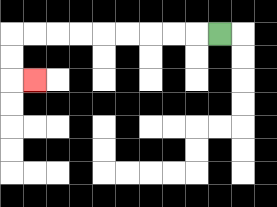{'start': '[9, 1]', 'end': '[1, 3]', 'path_directions': 'L,L,L,L,L,L,L,L,L,D,D,R', 'path_coordinates': '[[9, 1], [8, 1], [7, 1], [6, 1], [5, 1], [4, 1], [3, 1], [2, 1], [1, 1], [0, 1], [0, 2], [0, 3], [1, 3]]'}